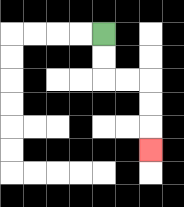{'start': '[4, 1]', 'end': '[6, 6]', 'path_directions': 'D,D,R,R,D,D,D', 'path_coordinates': '[[4, 1], [4, 2], [4, 3], [5, 3], [6, 3], [6, 4], [6, 5], [6, 6]]'}